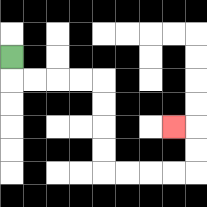{'start': '[0, 2]', 'end': '[7, 5]', 'path_directions': 'D,R,R,R,R,D,D,D,D,R,R,R,R,U,U,L', 'path_coordinates': '[[0, 2], [0, 3], [1, 3], [2, 3], [3, 3], [4, 3], [4, 4], [4, 5], [4, 6], [4, 7], [5, 7], [6, 7], [7, 7], [8, 7], [8, 6], [8, 5], [7, 5]]'}